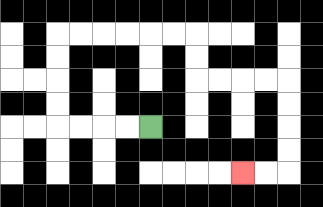{'start': '[6, 5]', 'end': '[10, 7]', 'path_directions': 'L,L,L,L,U,U,U,U,R,R,R,R,R,R,D,D,R,R,R,R,D,D,D,D,L,L', 'path_coordinates': '[[6, 5], [5, 5], [4, 5], [3, 5], [2, 5], [2, 4], [2, 3], [2, 2], [2, 1], [3, 1], [4, 1], [5, 1], [6, 1], [7, 1], [8, 1], [8, 2], [8, 3], [9, 3], [10, 3], [11, 3], [12, 3], [12, 4], [12, 5], [12, 6], [12, 7], [11, 7], [10, 7]]'}